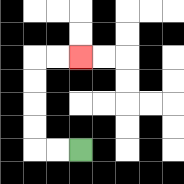{'start': '[3, 6]', 'end': '[3, 2]', 'path_directions': 'L,L,U,U,U,U,R,R', 'path_coordinates': '[[3, 6], [2, 6], [1, 6], [1, 5], [1, 4], [1, 3], [1, 2], [2, 2], [3, 2]]'}